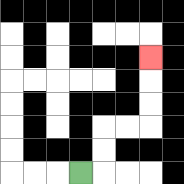{'start': '[3, 7]', 'end': '[6, 2]', 'path_directions': 'R,U,U,R,R,U,U,U', 'path_coordinates': '[[3, 7], [4, 7], [4, 6], [4, 5], [5, 5], [6, 5], [6, 4], [6, 3], [6, 2]]'}